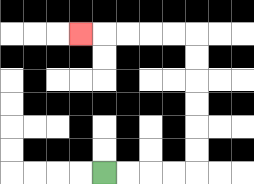{'start': '[4, 7]', 'end': '[3, 1]', 'path_directions': 'R,R,R,R,U,U,U,U,U,U,L,L,L,L,L', 'path_coordinates': '[[4, 7], [5, 7], [6, 7], [7, 7], [8, 7], [8, 6], [8, 5], [8, 4], [8, 3], [8, 2], [8, 1], [7, 1], [6, 1], [5, 1], [4, 1], [3, 1]]'}